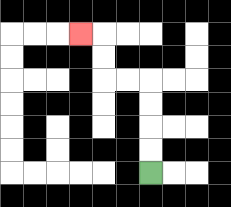{'start': '[6, 7]', 'end': '[3, 1]', 'path_directions': 'U,U,U,U,L,L,U,U,L', 'path_coordinates': '[[6, 7], [6, 6], [6, 5], [6, 4], [6, 3], [5, 3], [4, 3], [4, 2], [4, 1], [3, 1]]'}